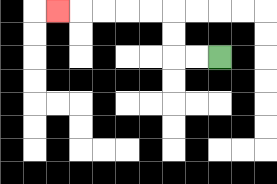{'start': '[9, 2]', 'end': '[2, 0]', 'path_directions': 'L,L,U,U,L,L,L,L,L', 'path_coordinates': '[[9, 2], [8, 2], [7, 2], [7, 1], [7, 0], [6, 0], [5, 0], [4, 0], [3, 0], [2, 0]]'}